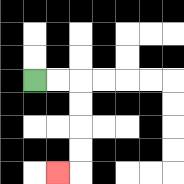{'start': '[1, 3]', 'end': '[2, 7]', 'path_directions': 'R,R,D,D,D,D,L', 'path_coordinates': '[[1, 3], [2, 3], [3, 3], [3, 4], [3, 5], [3, 6], [3, 7], [2, 7]]'}